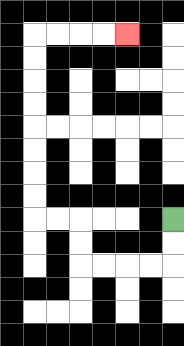{'start': '[7, 9]', 'end': '[5, 1]', 'path_directions': 'D,D,L,L,L,L,U,U,L,L,U,U,U,U,U,U,U,U,R,R,R,R', 'path_coordinates': '[[7, 9], [7, 10], [7, 11], [6, 11], [5, 11], [4, 11], [3, 11], [3, 10], [3, 9], [2, 9], [1, 9], [1, 8], [1, 7], [1, 6], [1, 5], [1, 4], [1, 3], [1, 2], [1, 1], [2, 1], [3, 1], [4, 1], [5, 1]]'}